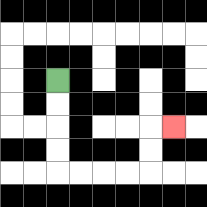{'start': '[2, 3]', 'end': '[7, 5]', 'path_directions': 'D,D,D,D,R,R,R,R,U,U,R', 'path_coordinates': '[[2, 3], [2, 4], [2, 5], [2, 6], [2, 7], [3, 7], [4, 7], [5, 7], [6, 7], [6, 6], [6, 5], [7, 5]]'}